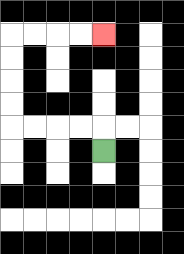{'start': '[4, 6]', 'end': '[4, 1]', 'path_directions': 'U,L,L,L,L,U,U,U,U,R,R,R,R', 'path_coordinates': '[[4, 6], [4, 5], [3, 5], [2, 5], [1, 5], [0, 5], [0, 4], [0, 3], [0, 2], [0, 1], [1, 1], [2, 1], [3, 1], [4, 1]]'}